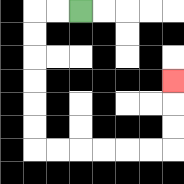{'start': '[3, 0]', 'end': '[7, 3]', 'path_directions': 'L,L,D,D,D,D,D,D,R,R,R,R,R,R,U,U,U', 'path_coordinates': '[[3, 0], [2, 0], [1, 0], [1, 1], [1, 2], [1, 3], [1, 4], [1, 5], [1, 6], [2, 6], [3, 6], [4, 6], [5, 6], [6, 6], [7, 6], [7, 5], [7, 4], [7, 3]]'}